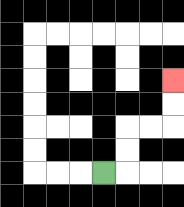{'start': '[4, 7]', 'end': '[7, 3]', 'path_directions': 'R,U,U,R,R,U,U', 'path_coordinates': '[[4, 7], [5, 7], [5, 6], [5, 5], [6, 5], [7, 5], [7, 4], [7, 3]]'}